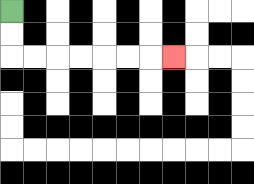{'start': '[0, 0]', 'end': '[7, 2]', 'path_directions': 'D,D,R,R,R,R,R,R,R', 'path_coordinates': '[[0, 0], [0, 1], [0, 2], [1, 2], [2, 2], [3, 2], [4, 2], [5, 2], [6, 2], [7, 2]]'}